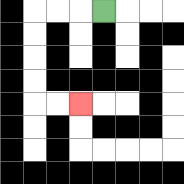{'start': '[4, 0]', 'end': '[3, 4]', 'path_directions': 'L,L,L,D,D,D,D,R,R', 'path_coordinates': '[[4, 0], [3, 0], [2, 0], [1, 0], [1, 1], [1, 2], [1, 3], [1, 4], [2, 4], [3, 4]]'}